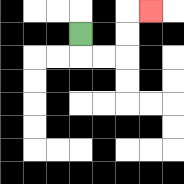{'start': '[3, 1]', 'end': '[6, 0]', 'path_directions': 'D,R,R,U,U,R', 'path_coordinates': '[[3, 1], [3, 2], [4, 2], [5, 2], [5, 1], [5, 0], [6, 0]]'}